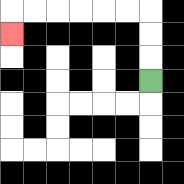{'start': '[6, 3]', 'end': '[0, 1]', 'path_directions': 'U,U,U,L,L,L,L,L,L,D', 'path_coordinates': '[[6, 3], [6, 2], [6, 1], [6, 0], [5, 0], [4, 0], [3, 0], [2, 0], [1, 0], [0, 0], [0, 1]]'}